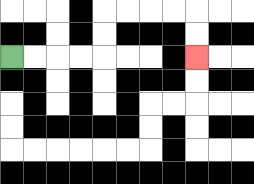{'start': '[0, 2]', 'end': '[8, 2]', 'path_directions': 'R,R,R,R,U,U,R,R,R,R,D,D', 'path_coordinates': '[[0, 2], [1, 2], [2, 2], [3, 2], [4, 2], [4, 1], [4, 0], [5, 0], [6, 0], [7, 0], [8, 0], [8, 1], [8, 2]]'}